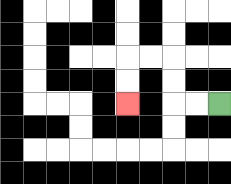{'start': '[9, 4]', 'end': '[5, 4]', 'path_directions': 'L,L,U,U,L,L,D,D', 'path_coordinates': '[[9, 4], [8, 4], [7, 4], [7, 3], [7, 2], [6, 2], [5, 2], [5, 3], [5, 4]]'}